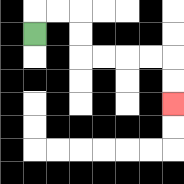{'start': '[1, 1]', 'end': '[7, 4]', 'path_directions': 'U,R,R,D,D,R,R,R,R,D,D', 'path_coordinates': '[[1, 1], [1, 0], [2, 0], [3, 0], [3, 1], [3, 2], [4, 2], [5, 2], [6, 2], [7, 2], [7, 3], [7, 4]]'}